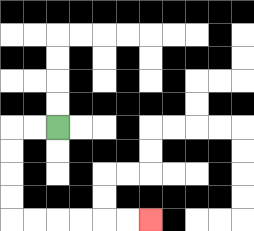{'start': '[2, 5]', 'end': '[6, 9]', 'path_directions': 'L,L,D,D,D,D,R,R,R,R,R,R', 'path_coordinates': '[[2, 5], [1, 5], [0, 5], [0, 6], [0, 7], [0, 8], [0, 9], [1, 9], [2, 9], [3, 9], [4, 9], [5, 9], [6, 9]]'}